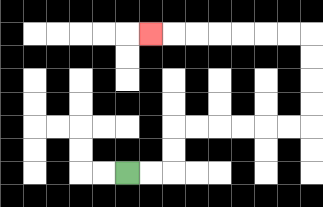{'start': '[5, 7]', 'end': '[6, 1]', 'path_directions': 'R,R,U,U,R,R,R,R,R,R,U,U,U,U,L,L,L,L,L,L,L', 'path_coordinates': '[[5, 7], [6, 7], [7, 7], [7, 6], [7, 5], [8, 5], [9, 5], [10, 5], [11, 5], [12, 5], [13, 5], [13, 4], [13, 3], [13, 2], [13, 1], [12, 1], [11, 1], [10, 1], [9, 1], [8, 1], [7, 1], [6, 1]]'}